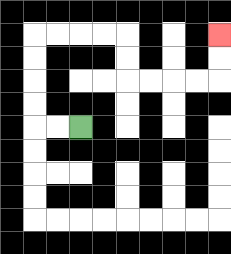{'start': '[3, 5]', 'end': '[9, 1]', 'path_directions': 'L,L,U,U,U,U,R,R,R,R,D,D,R,R,R,R,U,U', 'path_coordinates': '[[3, 5], [2, 5], [1, 5], [1, 4], [1, 3], [1, 2], [1, 1], [2, 1], [3, 1], [4, 1], [5, 1], [5, 2], [5, 3], [6, 3], [7, 3], [8, 3], [9, 3], [9, 2], [9, 1]]'}